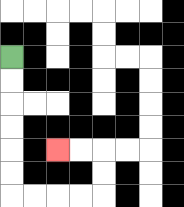{'start': '[0, 2]', 'end': '[2, 6]', 'path_directions': 'D,D,D,D,D,D,R,R,R,R,U,U,L,L', 'path_coordinates': '[[0, 2], [0, 3], [0, 4], [0, 5], [0, 6], [0, 7], [0, 8], [1, 8], [2, 8], [3, 8], [4, 8], [4, 7], [4, 6], [3, 6], [2, 6]]'}